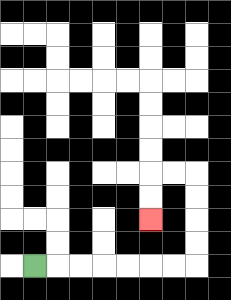{'start': '[1, 11]', 'end': '[6, 9]', 'path_directions': 'R,R,R,R,R,R,R,U,U,U,U,L,L,D,D', 'path_coordinates': '[[1, 11], [2, 11], [3, 11], [4, 11], [5, 11], [6, 11], [7, 11], [8, 11], [8, 10], [8, 9], [8, 8], [8, 7], [7, 7], [6, 7], [6, 8], [6, 9]]'}